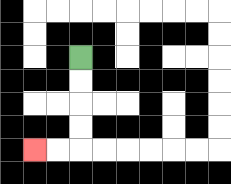{'start': '[3, 2]', 'end': '[1, 6]', 'path_directions': 'D,D,D,D,L,L', 'path_coordinates': '[[3, 2], [3, 3], [3, 4], [3, 5], [3, 6], [2, 6], [1, 6]]'}